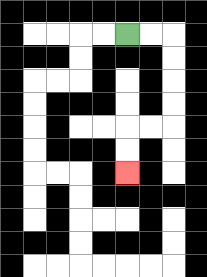{'start': '[5, 1]', 'end': '[5, 7]', 'path_directions': 'R,R,D,D,D,D,L,L,D,D', 'path_coordinates': '[[5, 1], [6, 1], [7, 1], [7, 2], [7, 3], [7, 4], [7, 5], [6, 5], [5, 5], [5, 6], [5, 7]]'}